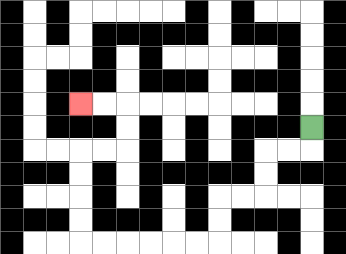{'start': '[13, 5]', 'end': '[3, 4]', 'path_directions': 'D,L,L,D,D,L,L,D,D,L,L,L,L,L,L,U,U,U,U,R,R,U,U,L,L', 'path_coordinates': '[[13, 5], [13, 6], [12, 6], [11, 6], [11, 7], [11, 8], [10, 8], [9, 8], [9, 9], [9, 10], [8, 10], [7, 10], [6, 10], [5, 10], [4, 10], [3, 10], [3, 9], [3, 8], [3, 7], [3, 6], [4, 6], [5, 6], [5, 5], [5, 4], [4, 4], [3, 4]]'}